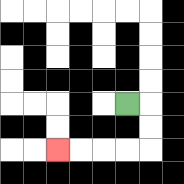{'start': '[5, 4]', 'end': '[2, 6]', 'path_directions': 'R,D,D,L,L,L,L', 'path_coordinates': '[[5, 4], [6, 4], [6, 5], [6, 6], [5, 6], [4, 6], [3, 6], [2, 6]]'}